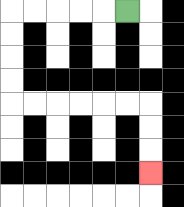{'start': '[5, 0]', 'end': '[6, 7]', 'path_directions': 'L,L,L,L,L,D,D,D,D,R,R,R,R,R,R,D,D,D', 'path_coordinates': '[[5, 0], [4, 0], [3, 0], [2, 0], [1, 0], [0, 0], [0, 1], [0, 2], [0, 3], [0, 4], [1, 4], [2, 4], [3, 4], [4, 4], [5, 4], [6, 4], [6, 5], [6, 6], [6, 7]]'}